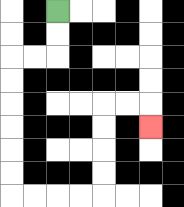{'start': '[2, 0]', 'end': '[6, 5]', 'path_directions': 'D,D,L,L,D,D,D,D,D,D,R,R,R,R,U,U,U,U,R,R,D', 'path_coordinates': '[[2, 0], [2, 1], [2, 2], [1, 2], [0, 2], [0, 3], [0, 4], [0, 5], [0, 6], [0, 7], [0, 8], [1, 8], [2, 8], [3, 8], [4, 8], [4, 7], [4, 6], [4, 5], [4, 4], [5, 4], [6, 4], [6, 5]]'}